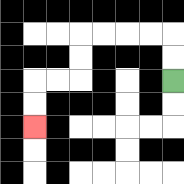{'start': '[7, 3]', 'end': '[1, 5]', 'path_directions': 'U,U,L,L,L,L,D,D,L,L,D,D', 'path_coordinates': '[[7, 3], [7, 2], [7, 1], [6, 1], [5, 1], [4, 1], [3, 1], [3, 2], [3, 3], [2, 3], [1, 3], [1, 4], [1, 5]]'}